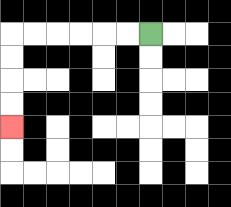{'start': '[6, 1]', 'end': '[0, 5]', 'path_directions': 'L,L,L,L,L,L,D,D,D,D', 'path_coordinates': '[[6, 1], [5, 1], [4, 1], [3, 1], [2, 1], [1, 1], [0, 1], [0, 2], [0, 3], [0, 4], [0, 5]]'}